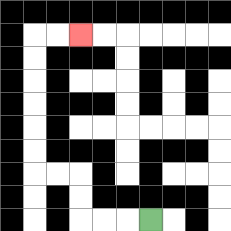{'start': '[6, 9]', 'end': '[3, 1]', 'path_directions': 'L,L,L,U,U,L,L,U,U,U,U,U,U,R,R', 'path_coordinates': '[[6, 9], [5, 9], [4, 9], [3, 9], [3, 8], [3, 7], [2, 7], [1, 7], [1, 6], [1, 5], [1, 4], [1, 3], [1, 2], [1, 1], [2, 1], [3, 1]]'}